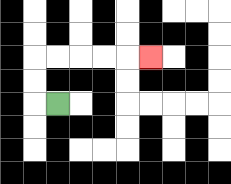{'start': '[2, 4]', 'end': '[6, 2]', 'path_directions': 'L,U,U,R,R,R,R,R', 'path_coordinates': '[[2, 4], [1, 4], [1, 3], [1, 2], [2, 2], [3, 2], [4, 2], [5, 2], [6, 2]]'}